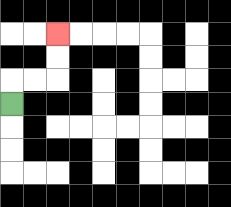{'start': '[0, 4]', 'end': '[2, 1]', 'path_directions': 'U,R,R,U,U', 'path_coordinates': '[[0, 4], [0, 3], [1, 3], [2, 3], [2, 2], [2, 1]]'}